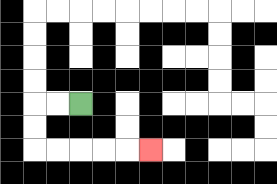{'start': '[3, 4]', 'end': '[6, 6]', 'path_directions': 'L,L,D,D,R,R,R,R,R', 'path_coordinates': '[[3, 4], [2, 4], [1, 4], [1, 5], [1, 6], [2, 6], [3, 6], [4, 6], [5, 6], [6, 6]]'}